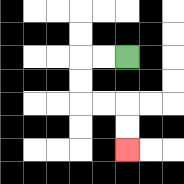{'start': '[5, 2]', 'end': '[5, 6]', 'path_directions': 'L,L,D,D,R,R,D,D', 'path_coordinates': '[[5, 2], [4, 2], [3, 2], [3, 3], [3, 4], [4, 4], [5, 4], [5, 5], [5, 6]]'}